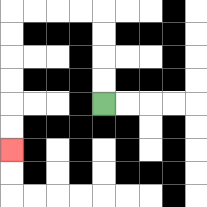{'start': '[4, 4]', 'end': '[0, 6]', 'path_directions': 'U,U,U,U,L,L,L,L,D,D,D,D,D,D', 'path_coordinates': '[[4, 4], [4, 3], [4, 2], [4, 1], [4, 0], [3, 0], [2, 0], [1, 0], [0, 0], [0, 1], [0, 2], [0, 3], [0, 4], [0, 5], [0, 6]]'}